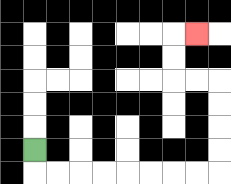{'start': '[1, 6]', 'end': '[8, 1]', 'path_directions': 'D,R,R,R,R,R,R,R,R,U,U,U,U,L,L,U,U,R', 'path_coordinates': '[[1, 6], [1, 7], [2, 7], [3, 7], [4, 7], [5, 7], [6, 7], [7, 7], [8, 7], [9, 7], [9, 6], [9, 5], [9, 4], [9, 3], [8, 3], [7, 3], [7, 2], [7, 1], [8, 1]]'}